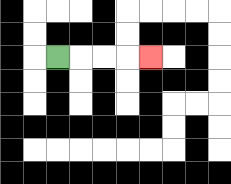{'start': '[2, 2]', 'end': '[6, 2]', 'path_directions': 'R,R,R,R', 'path_coordinates': '[[2, 2], [3, 2], [4, 2], [5, 2], [6, 2]]'}